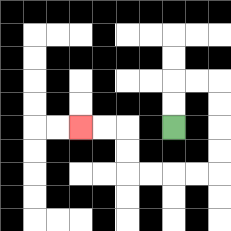{'start': '[7, 5]', 'end': '[3, 5]', 'path_directions': 'U,U,R,R,D,D,D,D,L,L,L,L,U,U,L,L', 'path_coordinates': '[[7, 5], [7, 4], [7, 3], [8, 3], [9, 3], [9, 4], [9, 5], [9, 6], [9, 7], [8, 7], [7, 7], [6, 7], [5, 7], [5, 6], [5, 5], [4, 5], [3, 5]]'}